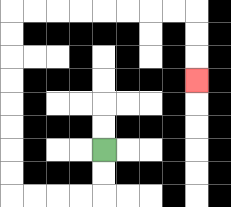{'start': '[4, 6]', 'end': '[8, 3]', 'path_directions': 'D,D,L,L,L,L,U,U,U,U,U,U,U,U,R,R,R,R,R,R,R,R,D,D,D', 'path_coordinates': '[[4, 6], [4, 7], [4, 8], [3, 8], [2, 8], [1, 8], [0, 8], [0, 7], [0, 6], [0, 5], [0, 4], [0, 3], [0, 2], [0, 1], [0, 0], [1, 0], [2, 0], [3, 0], [4, 0], [5, 0], [6, 0], [7, 0], [8, 0], [8, 1], [8, 2], [8, 3]]'}